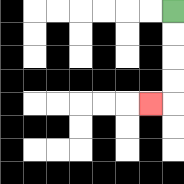{'start': '[7, 0]', 'end': '[6, 4]', 'path_directions': 'D,D,D,D,L', 'path_coordinates': '[[7, 0], [7, 1], [7, 2], [7, 3], [7, 4], [6, 4]]'}